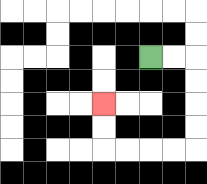{'start': '[6, 2]', 'end': '[4, 4]', 'path_directions': 'R,R,D,D,D,D,L,L,L,L,U,U', 'path_coordinates': '[[6, 2], [7, 2], [8, 2], [8, 3], [8, 4], [8, 5], [8, 6], [7, 6], [6, 6], [5, 6], [4, 6], [4, 5], [4, 4]]'}